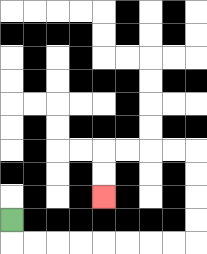{'start': '[0, 9]', 'end': '[4, 8]', 'path_directions': 'D,R,R,R,R,R,R,R,R,U,U,U,U,L,L,L,L,D,D', 'path_coordinates': '[[0, 9], [0, 10], [1, 10], [2, 10], [3, 10], [4, 10], [5, 10], [6, 10], [7, 10], [8, 10], [8, 9], [8, 8], [8, 7], [8, 6], [7, 6], [6, 6], [5, 6], [4, 6], [4, 7], [4, 8]]'}